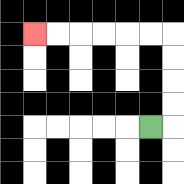{'start': '[6, 5]', 'end': '[1, 1]', 'path_directions': 'R,U,U,U,U,L,L,L,L,L,L', 'path_coordinates': '[[6, 5], [7, 5], [7, 4], [7, 3], [7, 2], [7, 1], [6, 1], [5, 1], [4, 1], [3, 1], [2, 1], [1, 1]]'}